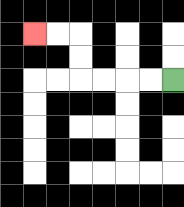{'start': '[7, 3]', 'end': '[1, 1]', 'path_directions': 'L,L,L,L,U,U,L,L', 'path_coordinates': '[[7, 3], [6, 3], [5, 3], [4, 3], [3, 3], [3, 2], [3, 1], [2, 1], [1, 1]]'}